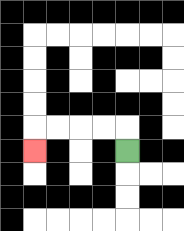{'start': '[5, 6]', 'end': '[1, 6]', 'path_directions': 'U,L,L,L,L,D', 'path_coordinates': '[[5, 6], [5, 5], [4, 5], [3, 5], [2, 5], [1, 5], [1, 6]]'}